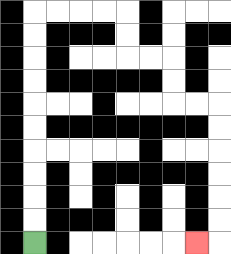{'start': '[1, 10]', 'end': '[8, 10]', 'path_directions': 'U,U,U,U,U,U,U,U,U,U,R,R,R,R,D,D,R,R,D,D,R,R,D,D,D,D,D,D,L', 'path_coordinates': '[[1, 10], [1, 9], [1, 8], [1, 7], [1, 6], [1, 5], [1, 4], [1, 3], [1, 2], [1, 1], [1, 0], [2, 0], [3, 0], [4, 0], [5, 0], [5, 1], [5, 2], [6, 2], [7, 2], [7, 3], [7, 4], [8, 4], [9, 4], [9, 5], [9, 6], [9, 7], [9, 8], [9, 9], [9, 10], [8, 10]]'}